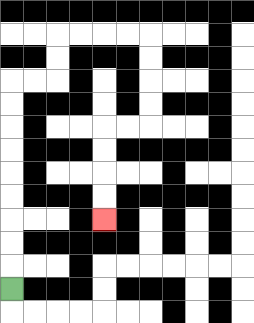{'start': '[0, 12]', 'end': '[4, 9]', 'path_directions': 'U,U,U,U,U,U,U,U,U,R,R,U,U,R,R,R,R,D,D,D,D,L,L,D,D,D,D', 'path_coordinates': '[[0, 12], [0, 11], [0, 10], [0, 9], [0, 8], [0, 7], [0, 6], [0, 5], [0, 4], [0, 3], [1, 3], [2, 3], [2, 2], [2, 1], [3, 1], [4, 1], [5, 1], [6, 1], [6, 2], [6, 3], [6, 4], [6, 5], [5, 5], [4, 5], [4, 6], [4, 7], [4, 8], [4, 9]]'}